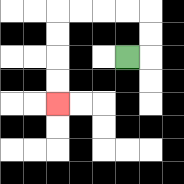{'start': '[5, 2]', 'end': '[2, 4]', 'path_directions': 'R,U,U,L,L,L,L,D,D,D,D', 'path_coordinates': '[[5, 2], [6, 2], [6, 1], [6, 0], [5, 0], [4, 0], [3, 0], [2, 0], [2, 1], [2, 2], [2, 3], [2, 4]]'}